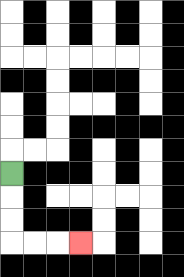{'start': '[0, 7]', 'end': '[3, 10]', 'path_directions': 'D,D,D,R,R,R', 'path_coordinates': '[[0, 7], [0, 8], [0, 9], [0, 10], [1, 10], [2, 10], [3, 10]]'}